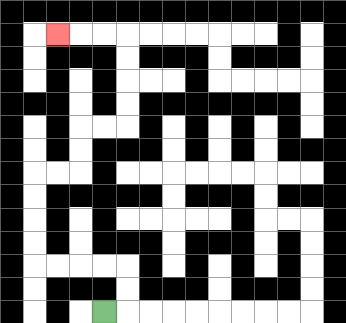{'start': '[4, 13]', 'end': '[2, 1]', 'path_directions': 'R,U,U,L,L,L,L,U,U,U,U,R,R,U,U,R,R,U,U,U,U,L,L,L', 'path_coordinates': '[[4, 13], [5, 13], [5, 12], [5, 11], [4, 11], [3, 11], [2, 11], [1, 11], [1, 10], [1, 9], [1, 8], [1, 7], [2, 7], [3, 7], [3, 6], [3, 5], [4, 5], [5, 5], [5, 4], [5, 3], [5, 2], [5, 1], [4, 1], [3, 1], [2, 1]]'}